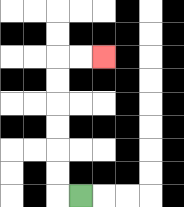{'start': '[3, 8]', 'end': '[4, 2]', 'path_directions': 'L,U,U,U,U,U,U,R,R', 'path_coordinates': '[[3, 8], [2, 8], [2, 7], [2, 6], [2, 5], [2, 4], [2, 3], [2, 2], [3, 2], [4, 2]]'}